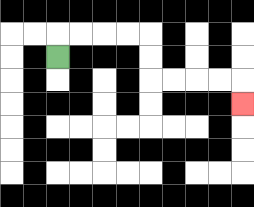{'start': '[2, 2]', 'end': '[10, 4]', 'path_directions': 'U,R,R,R,R,D,D,R,R,R,R,D', 'path_coordinates': '[[2, 2], [2, 1], [3, 1], [4, 1], [5, 1], [6, 1], [6, 2], [6, 3], [7, 3], [8, 3], [9, 3], [10, 3], [10, 4]]'}